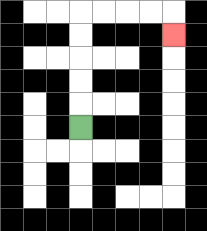{'start': '[3, 5]', 'end': '[7, 1]', 'path_directions': 'U,U,U,U,U,R,R,R,R,D', 'path_coordinates': '[[3, 5], [3, 4], [3, 3], [3, 2], [3, 1], [3, 0], [4, 0], [5, 0], [6, 0], [7, 0], [7, 1]]'}